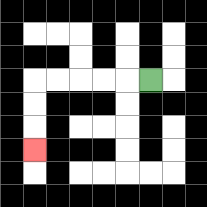{'start': '[6, 3]', 'end': '[1, 6]', 'path_directions': 'L,L,L,L,L,D,D,D', 'path_coordinates': '[[6, 3], [5, 3], [4, 3], [3, 3], [2, 3], [1, 3], [1, 4], [1, 5], [1, 6]]'}